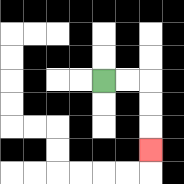{'start': '[4, 3]', 'end': '[6, 6]', 'path_directions': 'R,R,D,D,D', 'path_coordinates': '[[4, 3], [5, 3], [6, 3], [6, 4], [6, 5], [6, 6]]'}